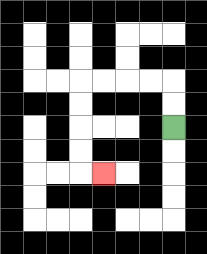{'start': '[7, 5]', 'end': '[4, 7]', 'path_directions': 'U,U,L,L,L,L,D,D,D,D,R', 'path_coordinates': '[[7, 5], [7, 4], [7, 3], [6, 3], [5, 3], [4, 3], [3, 3], [3, 4], [3, 5], [3, 6], [3, 7], [4, 7]]'}